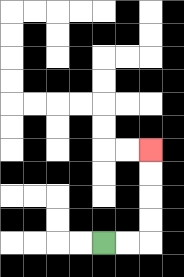{'start': '[4, 10]', 'end': '[6, 6]', 'path_directions': 'R,R,U,U,U,U', 'path_coordinates': '[[4, 10], [5, 10], [6, 10], [6, 9], [6, 8], [6, 7], [6, 6]]'}